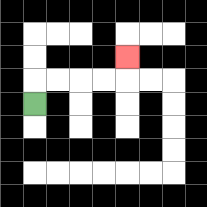{'start': '[1, 4]', 'end': '[5, 2]', 'path_directions': 'U,R,R,R,R,U', 'path_coordinates': '[[1, 4], [1, 3], [2, 3], [3, 3], [4, 3], [5, 3], [5, 2]]'}